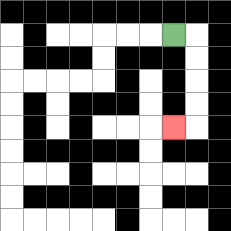{'start': '[7, 1]', 'end': '[7, 5]', 'path_directions': 'R,D,D,D,D,L', 'path_coordinates': '[[7, 1], [8, 1], [8, 2], [8, 3], [8, 4], [8, 5], [7, 5]]'}